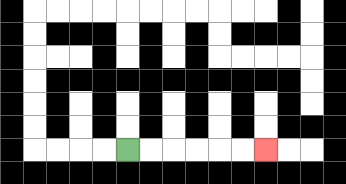{'start': '[5, 6]', 'end': '[11, 6]', 'path_directions': 'R,R,R,R,R,R', 'path_coordinates': '[[5, 6], [6, 6], [7, 6], [8, 6], [9, 6], [10, 6], [11, 6]]'}